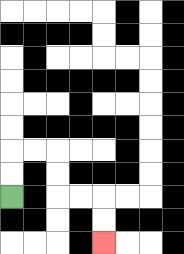{'start': '[0, 8]', 'end': '[4, 10]', 'path_directions': 'U,U,R,R,D,D,R,R,D,D', 'path_coordinates': '[[0, 8], [0, 7], [0, 6], [1, 6], [2, 6], [2, 7], [2, 8], [3, 8], [4, 8], [4, 9], [4, 10]]'}